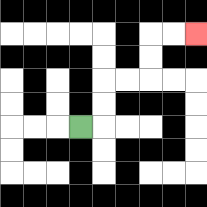{'start': '[3, 5]', 'end': '[8, 1]', 'path_directions': 'R,U,U,R,R,U,U,R,R', 'path_coordinates': '[[3, 5], [4, 5], [4, 4], [4, 3], [5, 3], [6, 3], [6, 2], [6, 1], [7, 1], [8, 1]]'}